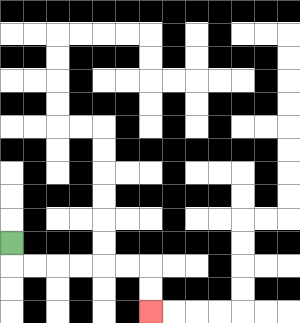{'start': '[0, 10]', 'end': '[6, 13]', 'path_directions': 'D,R,R,R,R,R,R,D,D', 'path_coordinates': '[[0, 10], [0, 11], [1, 11], [2, 11], [3, 11], [4, 11], [5, 11], [6, 11], [6, 12], [6, 13]]'}